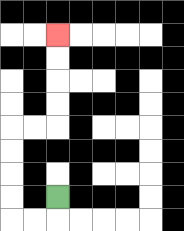{'start': '[2, 8]', 'end': '[2, 1]', 'path_directions': 'D,L,L,U,U,U,U,R,R,U,U,U,U', 'path_coordinates': '[[2, 8], [2, 9], [1, 9], [0, 9], [0, 8], [0, 7], [0, 6], [0, 5], [1, 5], [2, 5], [2, 4], [2, 3], [2, 2], [2, 1]]'}